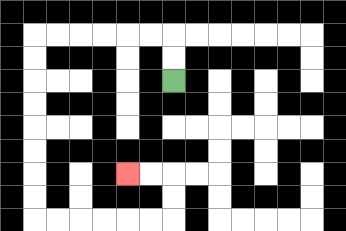{'start': '[7, 3]', 'end': '[5, 7]', 'path_directions': 'U,U,L,L,L,L,L,L,D,D,D,D,D,D,D,D,R,R,R,R,R,R,U,U,L,L', 'path_coordinates': '[[7, 3], [7, 2], [7, 1], [6, 1], [5, 1], [4, 1], [3, 1], [2, 1], [1, 1], [1, 2], [1, 3], [1, 4], [1, 5], [1, 6], [1, 7], [1, 8], [1, 9], [2, 9], [3, 9], [4, 9], [5, 9], [6, 9], [7, 9], [7, 8], [7, 7], [6, 7], [5, 7]]'}